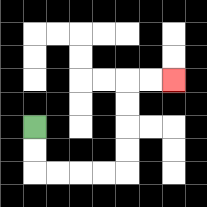{'start': '[1, 5]', 'end': '[7, 3]', 'path_directions': 'D,D,R,R,R,R,U,U,U,U,R,R', 'path_coordinates': '[[1, 5], [1, 6], [1, 7], [2, 7], [3, 7], [4, 7], [5, 7], [5, 6], [5, 5], [5, 4], [5, 3], [6, 3], [7, 3]]'}